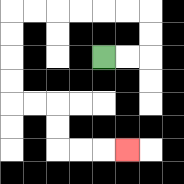{'start': '[4, 2]', 'end': '[5, 6]', 'path_directions': 'R,R,U,U,L,L,L,L,L,L,D,D,D,D,R,R,D,D,R,R,R', 'path_coordinates': '[[4, 2], [5, 2], [6, 2], [6, 1], [6, 0], [5, 0], [4, 0], [3, 0], [2, 0], [1, 0], [0, 0], [0, 1], [0, 2], [0, 3], [0, 4], [1, 4], [2, 4], [2, 5], [2, 6], [3, 6], [4, 6], [5, 6]]'}